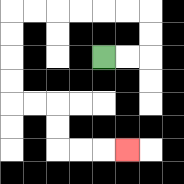{'start': '[4, 2]', 'end': '[5, 6]', 'path_directions': 'R,R,U,U,L,L,L,L,L,L,D,D,D,D,R,R,D,D,R,R,R', 'path_coordinates': '[[4, 2], [5, 2], [6, 2], [6, 1], [6, 0], [5, 0], [4, 0], [3, 0], [2, 0], [1, 0], [0, 0], [0, 1], [0, 2], [0, 3], [0, 4], [1, 4], [2, 4], [2, 5], [2, 6], [3, 6], [4, 6], [5, 6]]'}